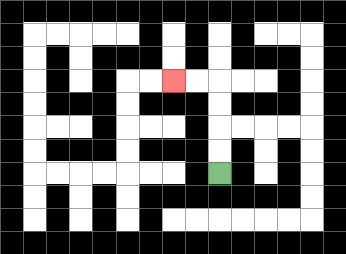{'start': '[9, 7]', 'end': '[7, 3]', 'path_directions': 'U,U,U,U,L,L', 'path_coordinates': '[[9, 7], [9, 6], [9, 5], [9, 4], [9, 3], [8, 3], [7, 3]]'}